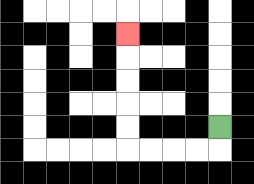{'start': '[9, 5]', 'end': '[5, 1]', 'path_directions': 'D,L,L,L,L,U,U,U,U,U', 'path_coordinates': '[[9, 5], [9, 6], [8, 6], [7, 6], [6, 6], [5, 6], [5, 5], [5, 4], [5, 3], [5, 2], [5, 1]]'}